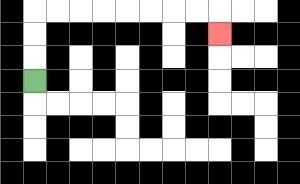{'start': '[1, 3]', 'end': '[9, 1]', 'path_directions': 'U,U,U,R,R,R,R,R,R,R,R,D', 'path_coordinates': '[[1, 3], [1, 2], [1, 1], [1, 0], [2, 0], [3, 0], [4, 0], [5, 0], [6, 0], [7, 0], [8, 0], [9, 0], [9, 1]]'}